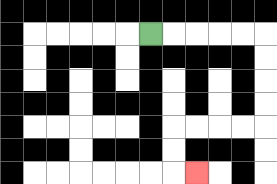{'start': '[6, 1]', 'end': '[8, 7]', 'path_directions': 'R,R,R,R,R,D,D,D,D,L,L,L,L,D,D,R', 'path_coordinates': '[[6, 1], [7, 1], [8, 1], [9, 1], [10, 1], [11, 1], [11, 2], [11, 3], [11, 4], [11, 5], [10, 5], [9, 5], [8, 5], [7, 5], [7, 6], [7, 7], [8, 7]]'}